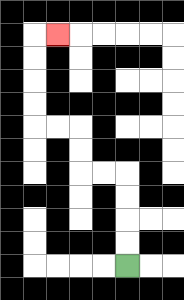{'start': '[5, 11]', 'end': '[2, 1]', 'path_directions': 'U,U,U,U,L,L,U,U,L,L,U,U,U,U,R', 'path_coordinates': '[[5, 11], [5, 10], [5, 9], [5, 8], [5, 7], [4, 7], [3, 7], [3, 6], [3, 5], [2, 5], [1, 5], [1, 4], [1, 3], [1, 2], [1, 1], [2, 1]]'}